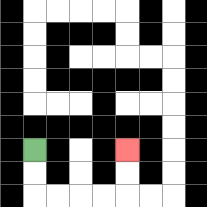{'start': '[1, 6]', 'end': '[5, 6]', 'path_directions': 'D,D,R,R,R,R,U,U', 'path_coordinates': '[[1, 6], [1, 7], [1, 8], [2, 8], [3, 8], [4, 8], [5, 8], [5, 7], [5, 6]]'}